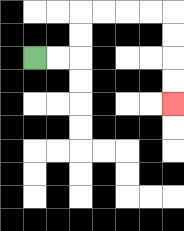{'start': '[1, 2]', 'end': '[7, 4]', 'path_directions': 'R,R,U,U,R,R,R,R,D,D,D,D', 'path_coordinates': '[[1, 2], [2, 2], [3, 2], [3, 1], [3, 0], [4, 0], [5, 0], [6, 0], [7, 0], [7, 1], [7, 2], [7, 3], [7, 4]]'}